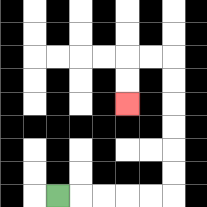{'start': '[2, 8]', 'end': '[5, 4]', 'path_directions': 'R,R,R,R,R,U,U,U,U,U,U,L,L,D,D', 'path_coordinates': '[[2, 8], [3, 8], [4, 8], [5, 8], [6, 8], [7, 8], [7, 7], [7, 6], [7, 5], [7, 4], [7, 3], [7, 2], [6, 2], [5, 2], [5, 3], [5, 4]]'}